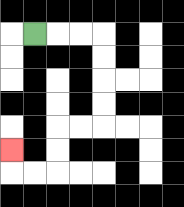{'start': '[1, 1]', 'end': '[0, 6]', 'path_directions': 'R,R,R,D,D,D,D,L,L,D,D,L,L,U', 'path_coordinates': '[[1, 1], [2, 1], [3, 1], [4, 1], [4, 2], [4, 3], [4, 4], [4, 5], [3, 5], [2, 5], [2, 6], [2, 7], [1, 7], [0, 7], [0, 6]]'}